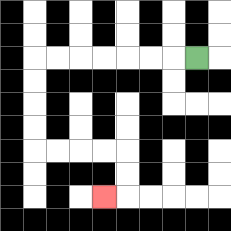{'start': '[8, 2]', 'end': '[4, 8]', 'path_directions': 'L,L,L,L,L,L,L,D,D,D,D,R,R,R,R,D,D,L', 'path_coordinates': '[[8, 2], [7, 2], [6, 2], [5, 2], [4, 2], [3, 2], [2, 2], [1, 2], [1, 3], [1, 4], [1, 5], [1, 6], [2, 6], [3, 6], [4, 6], [5, 6], [5, 7], [5, 8], [4, 8]]'}